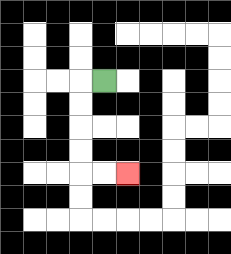{'start': '[4, 3]', 'end': '[5, 7]', 'path_directions': 'L,D,D,D,D,R,R', 'path_coordinates': '[[4, 3], [3, 3], [3, 4], [3, 5], [3, 6], [3, 7], [4, 7], [5, 7]]'}